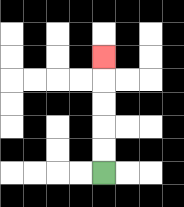{'start': '[4, 7]', 'end': '[4, 2]', 'path_directions': 'U,U,U,U,U', 'path_coordinates': '[[4, 7], [4, 6], [4, 5], [4, 4], [4, 3], [4, 2]]'}